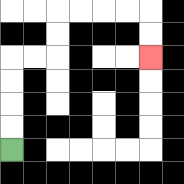{'start': '[0, 6]', 'end': '[6, 2]', 'path_directions': 'U,U,U,U,R,R,U,U,R,R,R,R,D,D', 'path_coordinates': '[[0, 6], [0, 5], [0, 4], [0, 3], [0, 2], [1, 2], [2, 2], [2, 1], [2, 0], [3, 0], [4, 0], [5, 0], [6, 0], [6, 1], [6, 2]]'}